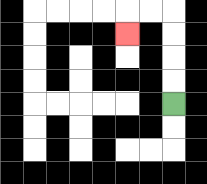{'start': '[7, 4]', 'end': '[5, 1]', 'path_directions': 'U,U,U,U,L,L,D', 'path_coordinates': '[[7, 4], [7, 3], [7, 2], [7, 1], [7, 0], [6, 0], [5, 0], [5, 1]]'}